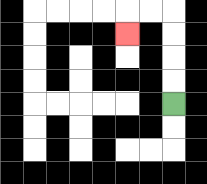{'start': '[7, 4]', 'end': '[5, 1]', 'path_directions': 'U,U,U,U,L,L,D', 'path_coordinates': '[[7, 4], [7, 3], [7, 2], [7, 1], [7, 0], [6, 0], [5, 0], [5, 1]]'}